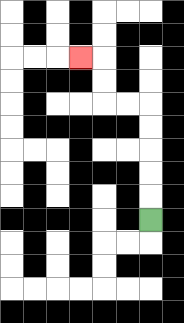{'start': '[6, 9]', 'end': '[3, 2]', 'path_directions': 'U,U,U,U,U,L,L,U,U,L', 'path_coordinates': '[[6, 9], [6, 8], [6, 7], [6, 6], [6, 5], [6, 4], [5, 4], [4, 4], [4, 3], [4, 2], [3, 2]]'}